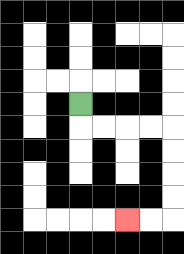{'start': '[3, 4]', 'end': '[5, 9]', 'path_directions': 'D,R,R,R,R,D,D,D,D,L,L', 'path_coordinates': '[[3, 4], [3, 5], [4, 5], [5, 5], [6, 5], [7, 5], [7, 6], [7, 7], [7, 8], [7, 9], [6, 9], [5, 9]]'}